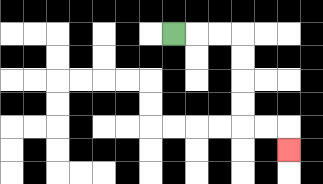{'start': '[7, 1]', 'end': '[12, 6]', 'path_directions': 'R,R,R,D,D,D,D,R,R,D', 'path_coordinates': '[[7, 1], [8, 1], [9, 1], [10, 1], [10, 2], [10, 3], [10, 4], [10, 5], [11, 5], [12, 5], [12, 6]]'}